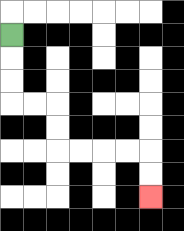{'start': '[0, 1]', 'end': '[6, 8]', 'path_directions': 'D,D,D,R,R,D,D,R,R,R,R,D,D', 'path_coordinates': '[[0, 1], [0, 2], [0, 3], [0, 4], [1, 4], [2, 4], [2, 5], [2, 6], [3, 6], [4, 6], [5, 6], [6, 6], [6, 7], [6, 8]]'}